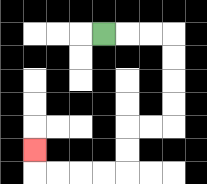{'start': '[4, 1]', 'end': '[1, 6]', 'path_directions': 'R,R,R,D,D,D,D,L,L,D,D,L,L,L,L,U', 'path_coordinates': '[[4, 1], [5, 1], [6, 1], [7, 1], [7, 2], [7, 3], [7, 4], [7, 5], [6, 5], [5, 5], [5, 6], [5, 7], [4, 7], [3, 7], [2, 7], [1, 7], [1, 6]]'}